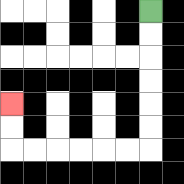{'start': '[6, 0]', 'end': '[0, 4]', 'path_directions': 'D,D,D,D,D,D,L,L,L,L,L,L,U,U', 'path_coordinates': '[[6, 0], [6, 1], [6, 2], [6, 3], [6, 4], [6, 5], [6, 6], [5, 6], [4, 6], [3, 6], [2, 6], [1, 6], [0, 6], [0, 5], [0, 4]]'}